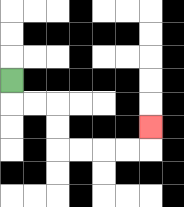{'start': '[0, 3]', 'end': '[6, 5]', 'path_directions': 'D,R,R,D,D,R,R,R,R,U', 'path_coordinates': '[[0, 3], [0, 4], [1, 4], [2, 4], [2, 5], [2, 6], [3, 6], [4, 6], [5, 6], [6, 6], [6, 5]]'}